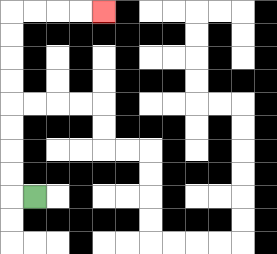{'start': '[1, 8]', 'end': '[4, 0]', 'path_directions': 'L,U,U,U,U,U,U,U,U,R,R,R,R', 'path_coordinates': '[[1, 8], [0, 8], [0, 7], [0, 6], [0, 5], [0, 4], [0, 3], [0, 2], [0, 1], [0, 0], [1, 0], [2, 0], [3, 0], [4, 0]]'}